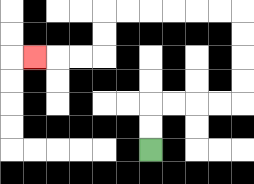{'start': '[6, 6]', 'end': '[1, 2]', 'path_directions': 'U,U,R,R,R,R,U,U,U,U,L,L,L,L,L,L,D,D,L,L,L', 'path_coordinates': '[[6, 6], [6, 5], [6, 4], [7, 4], [8, 4], [9, 4], [10, 4], [10, 3], [10, 2], [10, 1], [10, 0], [9, 0], [8, 0], [7, 0], [6, 0], [5, 0], [4, 0], [4, 1], [4, 2], [3, 2], [2, 2], [1, 2]]'}